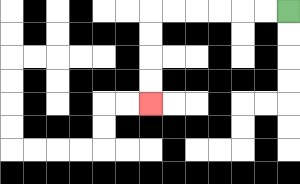{'start': '[12, 0]', 'end': '[6, 4]', 'path_directions': 'L,L,L,L,L,L,D,D,D,D', 'path_coordinates': '[[12, 0], [11, 0], [10, 0], [9, 0], [8, 0], [7, 0], [6, 0], [6, 1], [6, 2], [6, 3], [6, 4]]'}